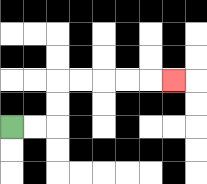{'start': '[0, 5]', 'end': '[7, 3]', 'path_directions': 'R,R,U,U,R,R,R,R,R', 'path_coordinates': '[[0, 5], [1, 5], [2, 5], [2, 4], [2, 3], [3, 3], [4, 3], [5, 3], [6, 3], [7, 3]]'}